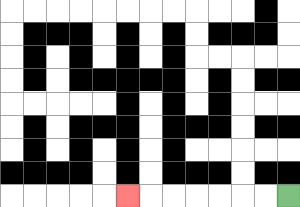{'start': '[12, 8]', 'end': '[5, 8]', 'path_directions': 'L,L,L,L,L,L,L', 'path_coordinates': '[[12, 8], [11, 8], [10, 8], [9, 8], [8, 8], [7, 8], [6, 8], [5, 8]]'}